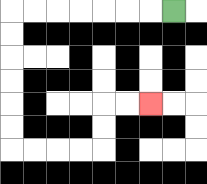{'start': '[7, 0]', 'end': '[6, 4]', 'path_directions': 'L,L,L,L,L,L,L,D,D,D,D,D,D,R,R,R,R,U,U,R,R', 'path_coordinates': '[[7, 0], [6, 0], [5, 0], [4, 0], [3, 0], [2, 0], [1, 0], [0, 0], [0, 1], [0, 2], [0, 3], [0, 4], [0, 5], [0, 6], [1, 6], [2, 6], [3, 6], [4, 6], [4, 5], [4, 4], [5, 4], [6, 4]]'}